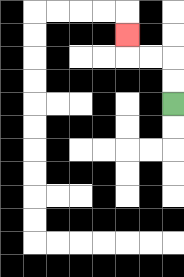{'start': '[7, 4]', 'end': '[5, 1]', 'path_directions': 'U,U,L,L,U', 'path_coordinates': '[[7, 4], [7, 3], [7, 2], [6, 2], [5, 2], [5, 1]]'}